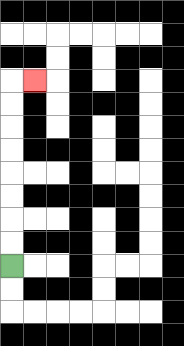{'start': '[0, 11]', 'end': '[1, 3]', 'path_directions': 'U,U,U,U,U,U,U,U,R', 'path_coordinates': '[[0, 11], [0, 10], [0, 9], [0, 8], [0, 7], [0, 6], [0, 5], [0, 4], [0, 3], [1, 3]]'}